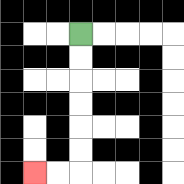{'start': '[3, 1]', 'end': '[1, 7]', 'path_directions': 'D,D,D,D,D,D,L,L', 'path_coordinates': '[[3, 1], [3, 2], [3, 3], [3, 4], [3, 5], [3, 6], [3, 7], [2, 7], [1, 7]]'}